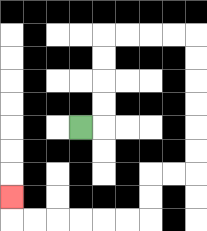{'start': '[3, 5]', 'end': '[0, 8]', 'path_directions': 'R,U,U,U,U,R,R,R,R,D,D,D,D,D,D,L,L,D,D,L,L,L,L,L,L,U', 'path_coordinates': '[[3, 5], [4, 5], [4, 4], [4, 3], [4, 2], [4, 1], [5, 1], [6, 1], [7, 1], [8, 1], [8, 2], [8, 3], [8, 4], [8, 5], [8, 6], [8, 7], [7, 7], [6, 7], [6, 8], [6, 9], [5, 9], [4, 9], [3, 9], [2, 9], [1, 9], [0, 9], [0, 8]]'}